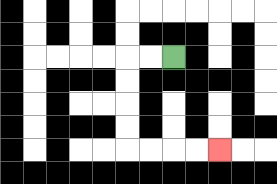{'start': '[7, 2]', 'end': '[9, 6]', 'path_directions': 'L,L,D,D,D,D,R,R,R,R', 'path_coordinates': '[[7, 2], [6, 2], [5, 2], [5, 3], [5, 4], [5, 5], [5, 6], [6, 6], [7, 6], [8, 6], [9, 6]]'}